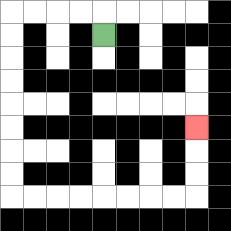{'start': '[4, 1]', 'end': '[8, 5]', 'path_directions': 'U,L,L,L,L,D,D,D,D,D,D,D,D,R,R,R,R,R,R,R,R,U,U,U', 'path_coordinates': '[[4, 1], [4, 0], [3, 0], [2, 0], [1, 0], [0, 0], [0, 1], [0, 2], [0, 3], [0, 4], [0, 5], [0, 6], [0, 7], [0, 8], [1, 8], [2, 8], [3, 8], [4, 8], [5, 8], [6, 8], [7, 8], [8, 8], [8, 7], [8, 6], [8, 5]]'}